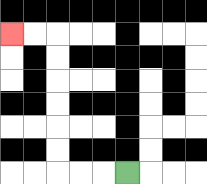{'start': '[5, 7]', 'end': '[0, 1]', 'path_directions': 'L,L,L,U,U,U,U,U,U,L,L', 'path_coordinates': '[[5, 7], [4, 7], [3, 7], [2, 7], [2, 6], [2, 5], [2, 4], [2, 3], [2, 2], [2, 1], [1, 1], [0, 1]]'}